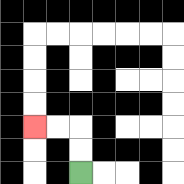{'start': '[3, 7]', 'end': '[1, 5]', 'path_directions': 'U,U,L,L', 'path_coordinates': '[[3, 7], [3, 6], [3, 5], [2, 5], [1, 5]]'}